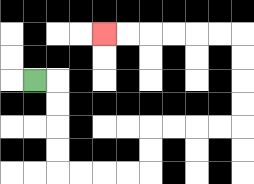{'start': '[1, 3]', 'end': '[4, 1]', 'path_directions': 'R,D,D,D,D,R,R,R,R,U,U,R,R,R,R,U,U,U,U,L,L,L,L,L,L', 'path_coordinates': '[[1, 3], [2, 3], [2, 4], [2, 5], [2, 6], [2, 7], [3, 7], [4, 7], [5, 7], [6, 7], [6, 6], [6, 5], [7, 5], [8, 5], [9, 5], [10, 5], [10, 4], [10, 3], [10, 2], [10, 1], [9, 1], [8, 1], [7, 1], [6, 1], [5, 1], [4, 1]]'}